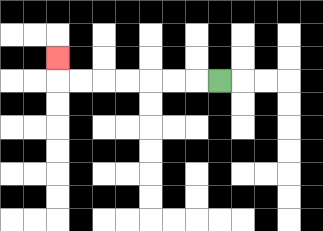{'start': '[9, 3]', 'end': '[2, 2]', 'path_directions': 'L,L,L,L,L,L,L,U', 'path_coordinates': '[[9, 3], [8, 3], [7, 3], [6, 3], [5, 3], [4, 3], [3, 3], [2, 3], [2, 2]]'}